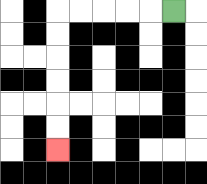{'start': '[7, 0]', 'end': '[2, 6]', 'path_directions': 'L,L,L,L,L,D,D,D,D,D,D', 'path_coordinates': '[[7, 0], [6, 0], [5, 0], [4, 0], [3, 0], [2, 0], [2, 1], [2, 2], [2, 3], [2, 4], [2, 5], [2, 6]]'}